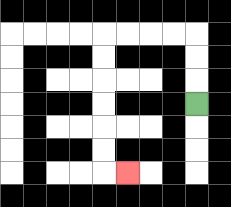{'start': '[8, 4]', 'end': '[5, 7]', 'path_directions': 'U,U,U,L,L,L,L,D,D,D,D,D,D,R', 'path_coordinates': '[[8, 4], [8, 3], [8, 2], [8, 1], [7, 1], [6, 1], [5, 1], [4, 1], [4, 2], [4, 3], [4, 4], [4, 5], [4, 6], [4, 7], [5, 7]]'}